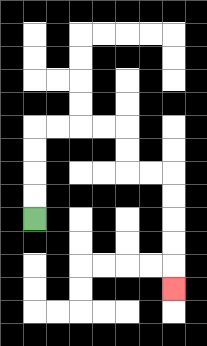{'start': '[1, 9]', 'end': '[7, 12]', 'path_directions': 'U,U,U,U,R,R,R,R,D,D,R,R,D,D,D,D,D', 'path_coordinates': '[[1, 9], [1, 8], [1, 7], [1, 6], [1, 5], [2, 5], [3, 5], [4, 5], [5, 5], [5, 6], [5, 7], [6, 7], [7, 7], [7, 8], [7, 9], [7, 10], [7, 11], [7, 12]]'}